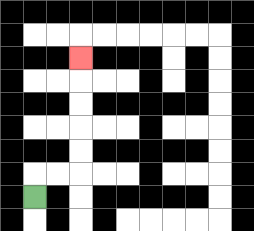{'start': '[1, 8]', 'end': '[3, 2]', 'path_directions': 'U,R,R,U,U,U,U,U', 'path_coordinates': '[[1, 8], [1, 7], [2, 7], [3, 7], [3, 6], [3, 5], [3, 4], [3, 3], [3, 2]]'}